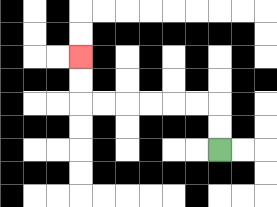{'start': '[9, 6]', 'end': '[3, 2]', 'path_directions': 'U,U,L,L,L,L,L,L,U,U', 'path_coordinates': '[[9, 6], [9, 5], [9, 4], [8, 4], [7, 4], [6, 4], [5, 4], [4, 4], [3, 4], [3, 3], [3, 2]]'}